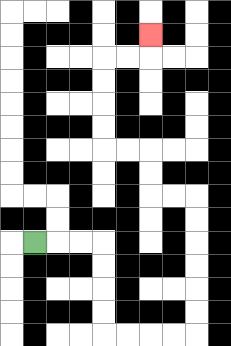{'start': '[1, 10]', 'end': '[6, 1]', 'path_directions': 'R,R,R,D,D,D,D,R,R,R,R,U,U,U,U,U,U,L,L,U,U,L,L,U,U,U,U,R,R,U', 'path_coordinates': '[[1, 10], [2, 10], [3, 10], [4, 10], [4, 11], [4, 12], [4, 13], [4, 14], [5, 14], [6, 14], [7, 14], [8, 14], [8, 13], [8, 12], [8, 11], [8, 10], [8, 9], [8, 8], [7, 8], [6, 8], [6, 7], [6, 6], [5, 6], [4, 6], [4, 5], [4, 4], [4, 3], [4, 2], [5, 2], [6, 2], [6, 1]]'}